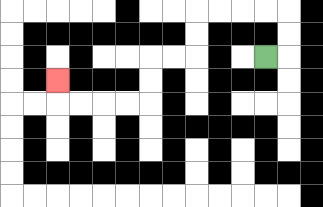{'start': '[11, 2]', 'end': '[2, 3]', 'path_directions': 'R,U,U,L,L,L,L,D,D,L,L,D,D,L,L,L,L,U', 'path_coordinates': '[[11, 2], [12, 2], [12, 1], [12, 0], [11, 0], [10, 0], [9, 0], [8, 0], [8, 1], [8, 2], [7, 2], [6, 2], [6, 3], [6, 4], [5, 4], [4, 4], [3, 4], [2, 4], [2, 3]]'}